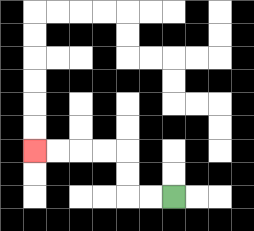{'start': '[7, 8]', 'end': '[1, 6]', 'path_directions': 'L,L,U,U,L,L,L,L', 'path_coordinates': '[[7, 8], [6, 8], [5, 8], [5, 7], [5, 6], [4, 6], [3, 6], [2, 6], [1, 6]]'}